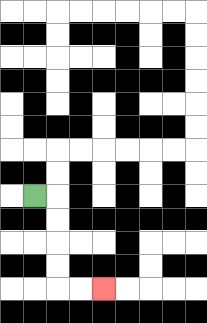{'start': '[1, 8]', 'end': '[4, 12]', 'path_directions': 'R,D,D,D,D,R,R', 'path_coordinates': '[[1, 8], [2, 8], [2, 9], [2, 10], [2, 11], [2, 12], [3, 12], [4, 12]]'}